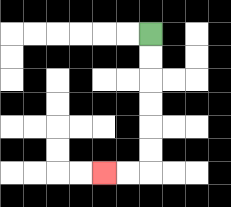{'start': '[6, 1]', 'end': '[4, 7]', 'path_directions': 'D,D,D,D,D,D,L,L', 'path_coordinates': '[[6, 1], [6, 2], [6, 3], [6, 4], [6, 5], [6, 6], [6, 7], [5, 7], [4, 7]]'}